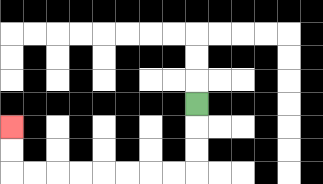{'start': '[8, 4]', 'end': '[0, 5]', 'path_directions': 'D,D,D,L,L,L,L,L,L,L,L,U,U', 'path_coordinates': '[[8, 4], [8, 5], [8, 6], [8, 7], [7, 7], [6, 7], [5, 7], [4, 7], [3, 7], [2, 7], [1, 7], [0, 7], [0, 6], [0, 5]]'}